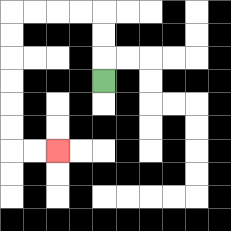{'start': '[4, 3]', 'end': '[2, 6]', 'path_directions': 'U,U,U,L,L,L,L,D,D,D,D,D,D,R,R', 'path_coordinates': '[[4, 3], [4, 2], [4, 1], [4, 0], [3, 0], [2, 0], [1, 0], [0, 0], [0, 1], [0, 2], [0, 3], [0, 4], [0, 5], [0, 6], [1, 6], [2, 6]]'}